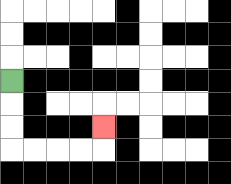{'start': '[0, 3]', 'end': '[4, 5]', 'path_directions': 'D,D,D,R,R,R,R,U', 'path_coordinates': '[[0, 3], [0, 4], [0, 5], [0, 6], [1, 6], [2, 6], [3, 6], [4, 6], [4, 5]]'}